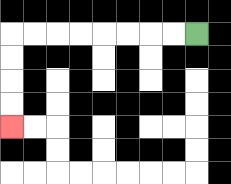{'start': '[8, 1]', 'end': '[0, 5]', 'path_directions': 'L,L,L,L,L,L,L,L,D,D,D,D', 'path_coordinates': '[[8, 1], [7, 1], [6, 1], [5, 1], [4, 1], [3, 1], [2, 1], [1, 1], [0, 1], [0, 2], [0, 3], [0, 4], [0, 5]]'}